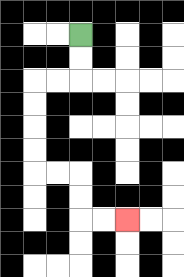{'start': '[3, 1]', 'end': '[5, 9]', 'path_directions': 'D,D,L,L,D,D,D,D,R,R,D,D,R,R', 'path_coordinates': '[[3, 1], [3, 2], [3, 3], [2, 3], [1, 3], [1, 4], [1, 5], [1, 6], [1, 7], [2, 7], [3, 7], [3, 8], [3, 9], [4, 9], [5, 9]]'}